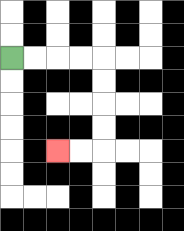{'start': '[0, 2]', 'end': '[2, 6]', 'path_directions': 'R,R,R,R,D,D,D,D,L,L', 'path_coordinates': '[[0, 2], [1, 2], [2, 2], [3, 2], [4, 2], [4, 3], [4, 4], [4, 5], [4, 6], [3, 6], [2, 6]]'}